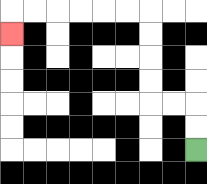{'start': '[8, 6]', 'end': '[0, 1]', 'path_directions': 'U,U,L,L,U,U,U,U,L,L,L,L,L,L,D', 'path_coordinates': '[[8, 6], [8, 5], [8, 4], [7, 4], [6, 4], [6, 3], [6, 2], [6, 1], [6, 0], [5, 0], [4, 0], [3, 0], [2, 0], [1, 0], [0, 0], [0, 1]]'}